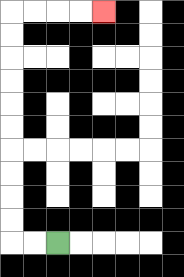{'start': '[2, 10]', 'end': '[4, 0]', 'path_directions': 'L,L,U,U,U,U,U,U,U,U,U,U,R,R,R,R', 'path_coordinates': '[[2, 10], [1, 10], [0, 10], [0, 9], [0, 8], [0, 7], [0, 6], [0, 5], [0, 4], [0, 3], [0, 2], [0, 1], [0, 0], [1, 0], [2, 0], [3, 0], [4, 0]]'}